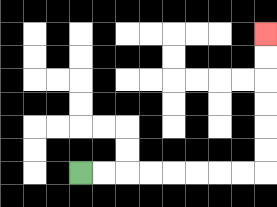{'start': '[3, 7]', 'end': '[11, 1]', 'path_directions': 'R,R,R,R,R,R,R,R,U,U,U,U,U,U', 'path_coordinates': '[[3, 7], [4, 7], [5, 7], [6, 7], [7, 7], [8, 7], [9, 7], [10, 7], [11, 7], [11, 6], [11, 5], [11, 4], [11, 3], [11, 2], [11, 1]]'}